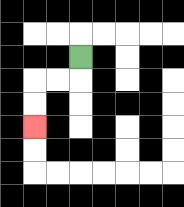{'start': '[3, 2]', 'end': '[1, 5]', 'path_directions': 'D,L,L,D,D', 'path_coordinates': '[[3, 2], [3, 3], [2, 3], [1, 3], [1, 4], [1, 5]]'}